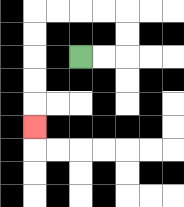{'start': '[3, 2]', 'end': '[1, 5]', 'path_directions': 'R,R,U,U,L,L,L,L,D,D,D,D,D', 'path_coordinates': '[[3, 2], [4, 2], [5, 2], [5, 1], [5, 0], [4, 0], [3, 0], [2, 0], [1, 0], [1, 1], [1, 2], [1, 3], [1, 4], [1, 5]]'}